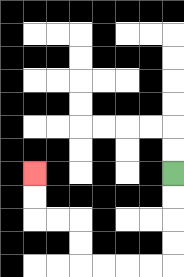{'start': '[7, 7]', 'end': '[1, 7]', 'path_directions': 'D,D,D,D,L,L,L,L,U,U,L,L,U,U', 'path_coordinates': '[[7, 7], [7, 8], [7, 9], [7, 10], [7, 11], [6, 11], [5, 11], [4, 11], [3, 11], [3, 10], [3, 9], [2, 9], [1, 9], [1, 8], [1, 7]]'}